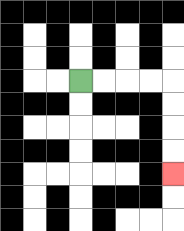{'start': '[3, 3]', 'end': '[7, 7]', 'path_directions': 'R,R,R,R,D,D,D,D', 'path_coordinates': '[[3, 3], [4, 3], [5, 3], [6, 3], [7, 3], [7, 4], [7, 5], [7, 6], [7, 7]]'}